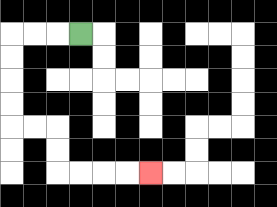{'start': '[3, 1]', 'end': '[6, 7]', 'path_directions': 'L,L,L,D,D,D,D,R,R,D,D,R,R,R,R', 'path_coordinates': '[[3, 1], [2, 1], [1, 1], [0, 1], [0, 2], [0, 3], [0, 4], [0, 5], [1, 5], [2, 5], [2, 6], [2, 7], [3, 7], [4, 7], [5, 7], [6, 7]]'}